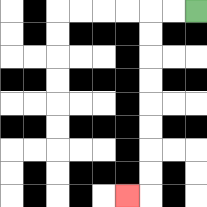{'start': '[8, 0]', 'end': '[5, 8]', 'path_directions': 'L,L,D,D,D,D,D,D,D,D,L', 'path_coordinates': '[[8, 0], [7, 0], [6, 0], [6, 1], [6, 2], [6, 3], [6, 4], [6, 5], [6, 6], [6, 7], [6, 8], [5, 8]]'}